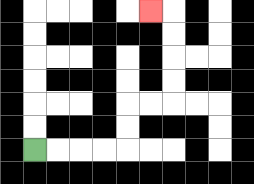{'start': '[1, 6]', 'end': '[6, 0]', 'path_directions': 'R,R,R,R,U,U,R,R,U,U,U,U,L', 'path_coordinates': '[[1, 6], [2, 6], [3, 6], [4, 6], [5, 6], [5, 5], [5, 4], [6, 4], [7, 4], [7, 3], [7, 2], [7, 1], [7, 0], [6, 0]]'}